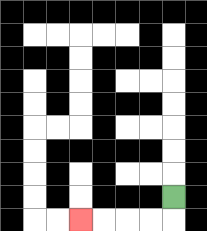{'start': '[7, 8]', 'end': '[3, 9]', 'path_directions': 'D,L,L,L,L', 'path_coordinates': '[[7, 8], [7, 9], [6, 9], [5, 9], [4, 9], [3, 9]]'}